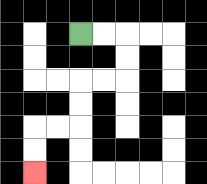{'start': '[3, 1]', 'end': '[1, 7]', 'path_directions': 'R,R,D,D,L,L,D,D,L,L,D,D', 'path_coordinates': '[[3, 1], [4, 1], [5, 1], [5, 2], [5, 3], [4, 3], [3, 3], [3, 4], [3, 5], [2, 5], [1, 5], [1, 6], [1, 7]]'}